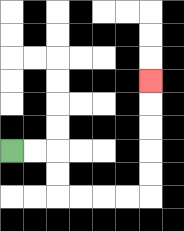{'start': '[0, 6]', 'end': '[6, 3]', 'path_directions': 'R,R,D,D,R,R,R,R,U,U,U,U,U', 'path_coordinates': '[[0, 6], [1, 6], [2, 6], [2, 7], [2, 8], [3, 8], [4, 8], [5, 8], [6, 8], [6, 7], [6, 6], [6, 5], [6, 4], [6, 3]]'}